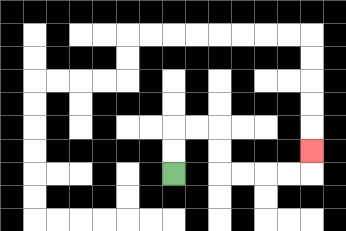{'start': '[7, 7]', 'end': '[13, 6]', 'path_directions': 'U,U,R,R,D,D,R,R,R,R,U', 'path_coordinates': '[[7, 7], [7, 6], [7, 5], [8, 5], [9, 5], [9, 6], [9, 7], [10, 7], [11, 7], [12, 7], [13, 7], [13, 6]]'}